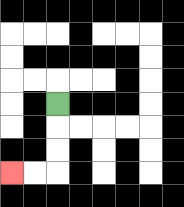{'start': '[2, 4]', 'end': '[0, 7]', 'path_directions': 'D,D,D,L,L', 'path_coordinates': '[[2, 4], [2, 5], [2, 6], [2, 7], [1, 7], [0, 7]]'}